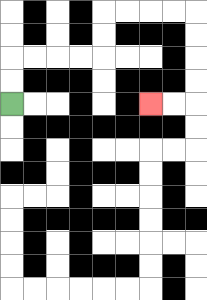{'start': '[0, 4]', 'end': '[6, 4]', 'path_directions': 'U,U,R,R,R,R,U,U,R,R,R,R,D,D,D,D,L,L', 'path_coordinates': '[[0, 4], [0, 3], [0, 2], [1, 2], [2, 2], [3, 2], [4, 2], [4, 1], [4, 0], [5, 0], [6, 0], [7, 0], [8, 0], [8, 1], [8, 2], [8, 3], [8, 4], [7, 4], [6, 4]]'}